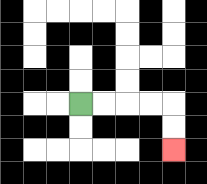{'start': '[3, 4]', 'end': '[7, 6]', 'path_directions': 'R,R,R,R,D,D', 'path_coordinates': '[[3, 4], [4, 4], [5, 4], [6, 4], [7, 4], [7, 5], [7, 6]]'}